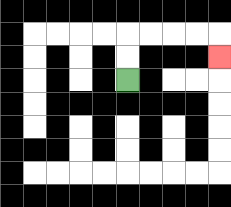{'start': '[5, 3]', 'end': '[9, 2]', 'path_directions': 'U,U,R,R,R,R,D', 'path_coordinates': '[[5, 3], [5, 2], [5, 1], [6, 1], [7, 1], [8, 1], [9, 1], [9, 2]]'}